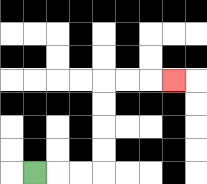{'start': '[1, 7]', 'end': '[7, 3]', 'path_directions': 'R,R,R,U,U,U,U,R,R,R', 'path_coordinates': '[[1, 7], [2, 7], [3, 7], [4, 7], [4, 6], [4, 5], [4, 4], [4, 3], [5, 3], [6, 3], [7, 3]]'}